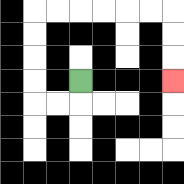{'start': '[3, 3]', 'end': '[7, 3]', 'path_directions': 'D,L,L,U,U,U,U,R,R,R,R,R,R,D,D,D', 'path_coordinates': '[[3, 3], [3, 4], [2, 4], [1, 4], [1, 3], [1, 2], [1, 1], [1, 0], [2, 0], [3, 0], [4, 0], [5, 0], [6, 0], [7, 0], [7, 1], [7, 2], [7, 3]]'}